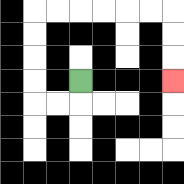{'start': '[3, 3]', 'end': '[7, 3]', 'path_directions': 'D,L,L,U,U,U,U,R,R,R,R,R,R,D,D,D', 'path_coordinates': '[[3, 3], [3, 4], [2, 4], [1, 4], [1, 3], [1, 2], [1, 1], [1, 0], [2, 0], [3, 0], [4, 0], [5, 0], [6, 0], [7, 0], [7, 1], [7, 2], [7, 3]]'}